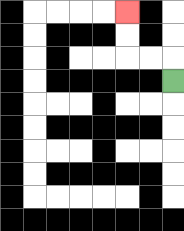{'start': '[7, 3]', 'end': '[5, 0]', 'path_directions': 'U,L,L,U,U', 'path_coordinates': '[[7, 3], [7, 2], [6, 2], [5, 2], [5, 1], [5, 0]]'}